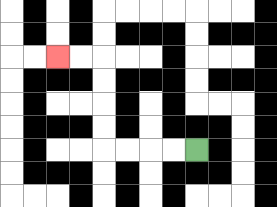{'start': '[8, 6]', 'end': '[2, 2]', 'path_directions': 'L,L,L,L,U,U,U,U,L,L', 'path_coordinates': '[[8, 6], [7, 6], [6, 6], [5, 6], [4, 6], [4, 5], [4, 4], [4, 3], [4, 2], [3, 2], [2, 2]]'}